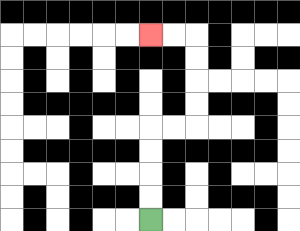{'start': '[6, 9]', 'end': '[6, 1]', 'path_directions': 'U,U,U,U,R,R,U,U,U,U,L,L', 'path_coordinates': '[[6, 9], [6, 8], [6, 7], [6, 6], [6, 5], [7, 5], [8, 5], [8, 4], [8, 3], [8, 2], [8, 1], [7, 1], [6, 1]]'}